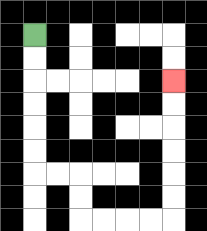{'start': '[1, 1]', 'end': '[7, 3]', 'path_directions': 'D,D,D,D,D,D,R,R,D,D,R,R,R,R,U,U,U,U,U,U', 'path_coordinates': '[[1, 1], [1, 2], [1, 3], [1, 4], [1, 5], [1, 6], [1, 7], [2, 7], [3, 7], [3, 8], [3, 9], [4, 9], [5, 9], [6, 9], [7, 9], [7, 8], [7, 7], [7, 6], [7, 5], [7, 4], [7, 3]]'}